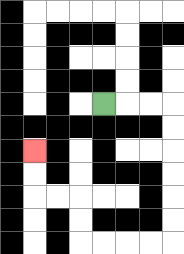{'start': '[4, 4]', 'end': '[1, 6]', 'path_directions': 'R,R,R,D,D,D,D,D,D,L,L,L,L,U,U,L,L,U,U', 'path_coordinates': '[[4, 4], [5, 4], [6, 4], [7, 4], [7, 5], [7, 6], [7, 7], [7, 8], [7, 9], [7, 10], [6, 10], [5, 10], [4, 10], [3, 10], [3, 9], [3, 8], [2, 8], [1, 8], [1, 7], [1, 6]]'}